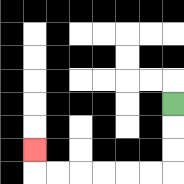{'start': '[7, 4]', 'end': '[1, 6]', 'path_directions': 'D,D,D,L,L,L,L,L,L,U', 'path_coordinates': '[[7, 4], [7, 5], [7, 6], [7, 7], [6, 7], [5, 7], [4, 7], [3, 7], [2, 7], [1, 7], [1, 6]]'}